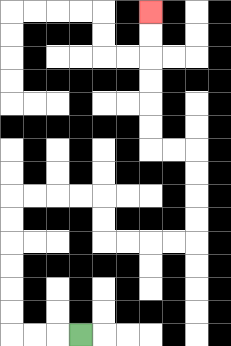{'start': '[3, 14]', 'end': '[6, 0]', 'path_directions': 'L,L,L,U,U,U,U,U,U,R,R,R,R,D,D,R,R,R,R,U,U,U,U,L,L,U,U,U,U,U,U', 'path_coordinates': '[[3, 14], [2, 14], [1, 14], [0, 14], [0, 13], [0, 12], [0, 11], [0, 10], [0, 9], [0, 8], [1, 8], [2, 8], [3, 8], [4, 8], [4, 9], [4, 10], [5, 10], [6, 10], [7, 10], [8, 10], [8, 9], [8, 8], [8, 7], [8, 6], [7, 6], [6, 6], [6, 5], [6, 4], [6, 3], [6, 2], [6, 1], [6, 0]]'}